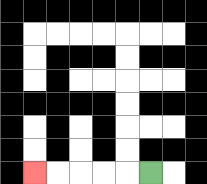{'start': '[6, 7]', 'end': '[1, 7]', 'path_directions': 'L,L,L,L,L', 'path_coordinates': '[[6, 7], [5, 7], [4, 7], [3, 7], [2, 7], [1, 7]]'}